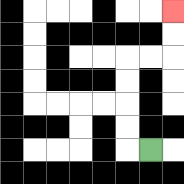{'start': '[6, 6]', 'end': '[7, 0]', 'path_directions': 'L,U,U,U,U,R,R,U,U', 'path_coordinates': '[[6, 6], [5, 6], [5, 5], [5, 4], [5, 3], [5, 2], [6, 2], [7, 2], [7, 1], [7, 0]]'}